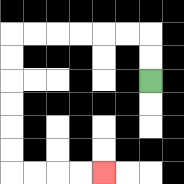{'start': '[6, 3]', 'end': '[4, 7]', 'path_directions': 'U,U,L,L,L,L,L,L,D,D,D,D,D,D,R,R,R,R', 'path_coordinates': '[[6, 3], [6, 2], [6, 1], [5, 1], [4, 1], [3, 1], [2, 1], [1, 1], [0, 1], [0, 2], [0, 3], [0, 4], [0, 5], [0, 6], [0, 7], [1, 7], [2, 7], [3, 7], [4, 7]]'}